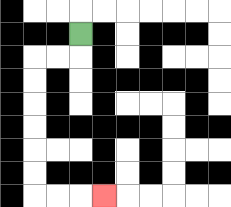{'start': '[3, 1]', 'end': '[4, 8]', 'path_directions': 'D,L,L,D,D,D,D,D,D,R,R,R', 'path_coordinates': '[[3, 1], [3, 2], [2, 2], [1, 2], [1, 3], [1, 4], [1, 5], [1, 6], [1, 7], [1, 8], [2, 8], [3, 8], [4, 8]]'}